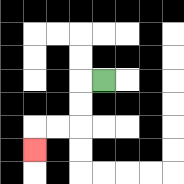{'start': '[4, 3]', 'end': '[1, 6]', 'path_directions': 'L,D,D,L,L,D', 'path_coordinates': '[[4, 3], [3, 3], [3, 4], [3, 5], [2, 5], [1, 5], [1, 6]]'}